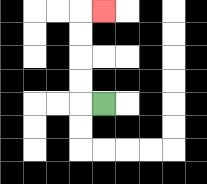{'start': '[4, 4]', 'end': '[4, 0]', 'path_directions': 'L,U,U,U,U,R', 'path_coordinates': '[[4, 4], [3, 4], [3, 3], [3, 2], [3, 1], [3, 0], [4, 0]]'}